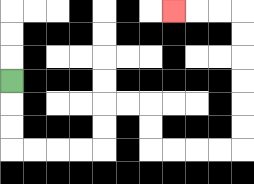{'start': '[0, 3]', 'end': '[7, 0]', 'path_directions': 'D,D,D,R,R,R,R,U,U,R,R,D,D,R,R,R,R,U,U,U,U,U,U,L,L,L', 'path_coordinates': '[[0, 3], [0, 4], [0, 5], [0, 6], [1, 6], [2, 6], [3, 6], [4, 6], [4, 5], [4, 4], [5, 4], [6, 4], [6, 5], [6, 6], [7, 6], [8, 6], [9, 6], [10, 6], [10, 5], [10, 4], [10, 3], [10, 2], [10, 1], [10, 0], [9, 0], [8, 0], [7, 0]]'}